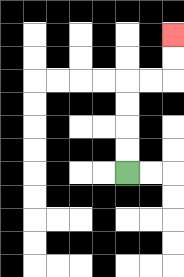{'start': '[5, 7]', 'end': '[7, 1]', 'path_directions': 'U,U,U,U,R,R,U,U', 'path_coordinates': '[[5, 7], [5, 6], [5, 5], [5, 4], [5, 3], [6, 3], [7, 3], [7, 2], [7, 1]]'}